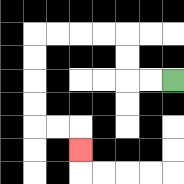{'start': '[7, 3]', 'end': '[3, 6]', 'path_directions': 'L,L,U,U,L,L,L,L,D,D,D,D,R,R,D', 'path_coordinates': '[[7, 3], [6, 3], [5, 3], [5, 2], [5, 1], [4, 1], [3, 1], [2, 1], [1, 1], [1, 2], [1, 3], [1, 4], [1, 5], [2, 5], [3, 5], [3, 6]]'}